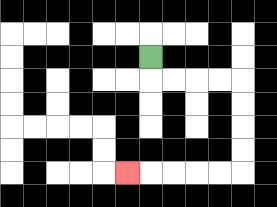{'start': '[6, 2]', 'end': '[5, 7]', 'path_directions': 'D,R,R,R,R,D,D,D,D,L,L,L,L,L', 'path_coordinates': '[[6, 2], [6, 3], [7, 3], [8, 3], [9, 3], [10, 3], [10, 4], [10, 5], [10, 6], [10, 7], [9, 7], [8, 7], [7, 7], [6, 7], [5, 7]]'}